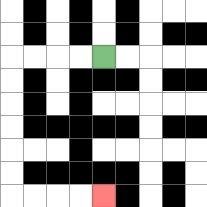{'start': '[4, 2]', 'end': '[4, 8]', 'path_directions': 'L,L,L,L,D,D,D,D,D,D,R,R,R,R', 'path_coordinates': '[[4, 2], [3, 2], [2, 2], [1, 2], [0, 2], [0, 3], [0, 4], [0, 5], [0, 6], [0, 7], [0, 8], [1, 8], [2, 8], [3, 8], [4, 8]]'}